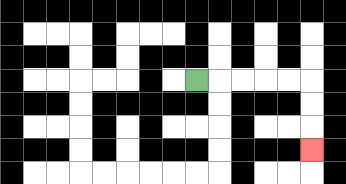{'start': '[8, 3]', 'end': '[13, 6]', 'path_directions': 'R,R,R,R,R,D,D,D', 'path_coordinates': '[[8, 3], [9, 3], [10, 3], [11, 3], [12, 3], [13, 3], [13, 4], [13, 5], [13, 6]]'}